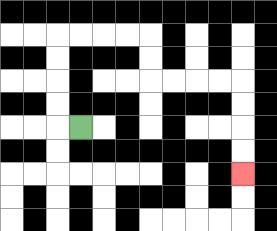{'start': '[3, 5]', 'end': '[10, 7]', 'path_directions': 'L,U,U,U,U,R,R,R,R,D,D,R,R,R,R,D,D,D,D', 'path_coordinates': '[[3, 5], [2, 5], [2, 4], [2, 3], [2, 2], [2, 1], [3, 1], [4, 1], [5, 1], [6, 1], [6, 2], [6, 3], [7, 3], [8, 3], [9, 3], [10, 3], [10, 4], [10, 5], [10, 6], [10, 7]]'}